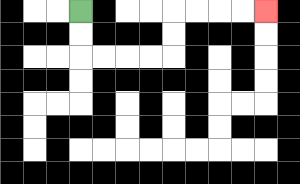{'start': '[3, 0]', 'end': '[11, 0]', 'path_directions': 'D,D,R,R,R,R,U,U,R,R,R,R', 'path_coordinates': '[[3, 0], [3, 1], [3, 2], [4, 2], [5, 2], [6, 2], [7, 2], [7, 1], [7, 0], [8, 0], [9, 0], [10, 0], [11, 0]]'}